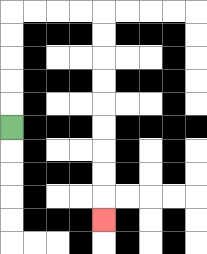{'start': '[0, 5]', 'end': '[4, 9]', 'path_directions': 'U,U,U,U,U,R,R,R,R,D,D,D,D,D,D,D,D,D', 'path_coordinates': '[[0, 5], [0, 4], [0, 3], [0, 2], [0, 1], [0, 0], [1, 0], [2, 0], [3, 0], [4, 0], [4, 1], [4, 2], [4, 3], [4, 4], [4, 5], [4, 6], [4, 7], [4, 8], [4, 9]]'}